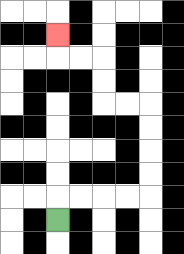{'start': '[2, 9]', 'end': '[2, 1]', 'path_directions': 'U,R,R,R,R,U,U,U,U,L,L,U,U,L,L,U', 'path_coordinates': '[[2, 9], [2, 8], [3, 8], [4, 8], [5, 8], [6, 8], [6, 7], [6, 6], [6, 5], [6, 4], [5, 4], [4, 4], [4, 3], [4, 2], [3, 2], [2, 2], [2, 1]]'}